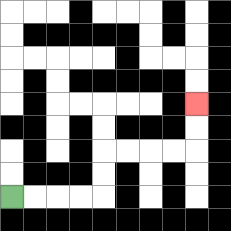{'start': '[0, 8]', 'end': '[8, 4]', 'path_directions': 'R,R,R,R,U,U,R,R,R,R,U,U', 'path_coordinates': '[[0, 8], [1, 8], [2, 8], [3, 8], [4, 8], [4, 7], [4, 6], [5, 6], [6, 6], [7, 6], [8, 6], [8, 5], [8, 4]]'}